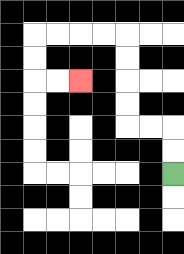{'start': '[7, 7]', 'end': '[3, 3]', 'path_directions': 'U,U,L,L,U,U,U,U,L,L,L,L,D,D,R,R', 'path_coordinates': '[[7, 7], [7, 6], [7, 5], [6, 5], [5, 5], [5, 4], [5, 3], [5, 2], [5, 1], [4, 1], [3, 1], [2, 1], [1, 1], [1, 2], [1, 3], [2, 3], [3, 3]]'}